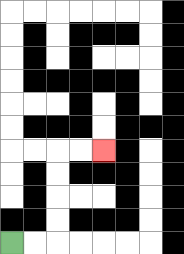{'start': '[0, 10]', 'end': '[4, 6]', 'path_directions': 'R,R,U,U,U,U,R,R', 'path_coordinates': '[[0, 10], [1, 10], [2, 10], [2, 9], [2, 8], [2, 7], [2, 6], [3, 6], [4, 6]]'}